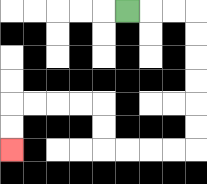{'start': '[5, 0]', 'end': '[0, 6]', 'path_directions': 'R,R,R,D,D,D,D,D,D,L,L,L,L,U,U,L,L,L,L,D,D', 'path_coordinates': '[[5, 0], [6, 0], [7, 0], [8, 0], [8, 1], [8, 2], [8, 3], [8, 4], [8, 5], [8, 6], [7, 6], [6, 6], [5, 6], [4, 6], [4, 5], [4, 4], [3, 4], [2, 4], [1, 4], [0, 4], [0, 5], [0, 6]]'}